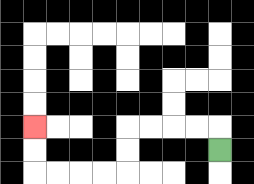{'start': '[9, 6]', 'end': '[1, 5]', 'path_directions': 'U,L,L,L,L,D,D,L,L,L,L,U,U', 'path_coordinates': '[[9, 6], [9, 5], [8, 5], [7, 5], [6, 5], [5, 5], [5, 6], [5, 7], [4, 7], [3, 7], [2, 7], [1, 7], [1, 6], [1, 5]]'}